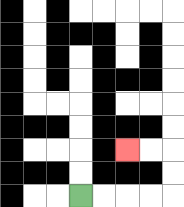{'start': '[3, 8]', 'end': '[5, 6]', 'path_directions': 'R,R,R,R,U,U,L,L', 'path_coordinates': '[[3, 8], [4, 8], [5, 8], [6, 8], [7, 8], [7, 7], [7, 6], [6, 6], [5, 6]]'}